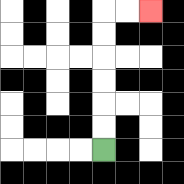{'start': '[4, 6]', 'end': '[6, 0]', 'path_directions': 'U,U,U,U,U,U,R,R', 'path_coordinates': '[[4, 6], [4, 5], [4, 4], [4, 3], [4, 2], [4, 1], [4, 0], [5, 0], [6, 0]]'}